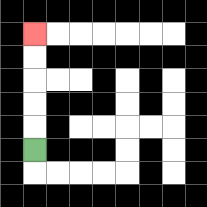{'start': '[1, 6]', 'end': '[1, 1]', 'path_directions': 'U,U,U,U,U', 'path_coordinates': '[[1, 6], [1, 5], [1, 4], [1, 3], [1, 2], [1, 1]]'}